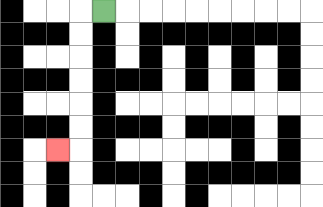{'start': '[4, 0]', 'end': '[2, 6]', 'path_directions': 'L,D,D,D,D,D,D,L', 'path_coordinates': '[[4, 0], [3, 0], [3, 1], [3, 2], [3, 3], [3, 4], [3, 5], [3, 6], [2, 6]]'}